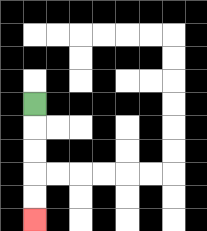{'start': '[1, 4]', 'end': '[1, 9]', 'path_directions': 'D,D,D,D,D', 'path_coordinates': '[[1, 4], [1, 5], [1, 6], [1, 7], [1, 8], [1, 9]]'}